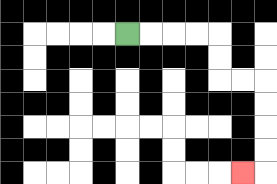{'start': '[5, 1]', 'end': '[10, 7]', 'path_directions': 'R,R,R,R,D,D,R,R,D,D,D,D,L', 'path_coordinates': '[[5, 1], [6, 1], [7, 1], [8, 1], [9, 1], [9, 2], [9, 3], [10, 3], [11, 3], [11, 4], [11, 5], [11, 6], [11, 7], [10, 7]]'}